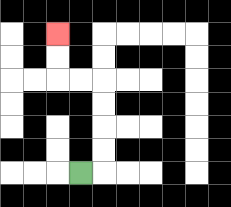{'start': '[3, 7]', 'end': '[2, 1]', 'path_directions': 'R,U,U,U,U,L,L,U,U', 'path_coordinates': '[[3, 7], [4, 7], [4, 6], [4, 5], [4, 4], [4, 3], [3, 3], [2, 3], [2, 2], [2, 1]]'}